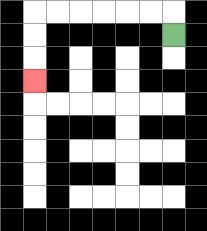{'start': '[7, 1]', 'end': '[1, 3]', 'path_directions': 'U,L,L,L,L,L,L,D,D,D', 'path_coordinates': '[[7, 1], [7, 0], [6, 0], [5, 0], [4, 0], [3, 0], [2, 0], [1, 0], [1, 1], [1, 2], [1, 3]]'}